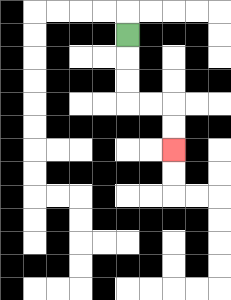{'start': '[5, 1]', 'end': '[7, 6]', 'path_directions': 'D,D,D,R,R,D,D', 'path_coordinates': '[[5, 1], [5, 2], [5, 3], [5, 4], [6, 4], [7, 4], [7, 5], [7, 6]]'}